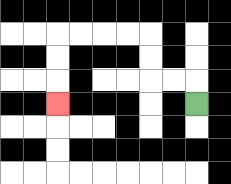{'start': '[8, 4]', 'end': '[2, 4]', 'path_directions': 'U,L,L,U,U,L,L,L,L,D,D,D', 'path_coordinates': '[[8, 4], [8, 3], [7, 3], [6, 3], [6, 2], [6, 1], [5, 1], [4, 1], [3, 1], [2, 1], [2, 2], [2, 3], [2, 4]]'}